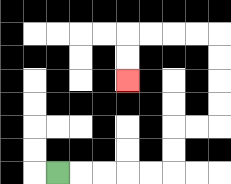{'start': '[2, 7]', 'end': '[5, 3]', 'path_directions': 'R,R,R,R,R,U,U,R,R,U,U,U,U,L,L,L,L,D,D', 'path_coordinates': '[[2, 7], [3, 7], [4, 7], [5, 7], [6, 7], [7, 7], [7, 6], [7, 5], [8, 5], [9, 5], [9, 4], [9, 3], [9, 2], [9, 1], [8, 1], [7, 1], [6, 1], [5, 1], [5, 2], [5, 3]]'}